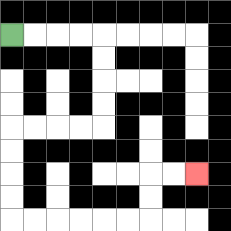{'start': '[0, 1]', 'end': '[8, 7]', 'path_directions': 'R,R,R,R,D,D,D,D,L,L,L,L,D,D,D,D,R,R,R,R,R,R,U,U,R,R', 'path_coordinates': '[[0, 1], [1, 1], [2, 1], [3, 1], [4, 1], [4, 2], [4, 3], [4, 4], [4, 5], [3, 5], [2, 5], [1, 5], [0, 5], [0, 6], [0, 7], [0, 8], [0, 9], [1, 9], [2, 9], [3, 9], [4, 9], [5, 9], [6, 9], [6, 8], [6, 7], [7, 7], [8, 7]]'}